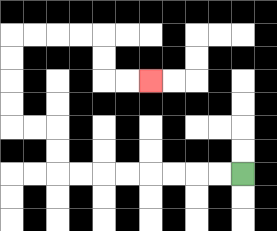{'start': '[10, 7]', 'end': '[6, 3]', 'path_directions': 'L,L,L,L,L,L,L,L,U,U,L,L,U,U,U,U,R,R,R,R,D,D,R,R', 'path_coordinates': '[[10, 7], [9, 7], [8, 7], [7, 7], [6, 7], [5, 7], [4, 7], [3, 7], [2, 7], [2, 6], [2, 5], [1, 5], [0, 5], [0, 4], [0, 3], [0, 2], [0, 1], [1, 1], [2, 1], [3, 1], [4, 1], [4, 2], [4, 3], [5, 3], [6, 3]]'}